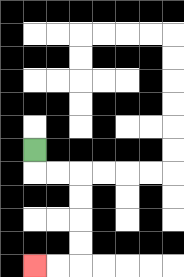{'start': '[1, 6]', 'end': '[1, 11]', 'path_directions': 'D,R,R,D,D,D,D,L,L', 'path_coordinates': '[[1, 6], [1, 7], [2, 7], [3, 7], [3, 8], [3, 9], [3, 10], [3, 11], [2, 11], [1, 11]]'}